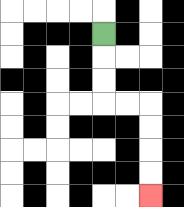{'start': '[4, 1]', 'end': '[6, 8]', 'path_directions': 'D,D,D,R,R,D,D,D,D', 'path_coordinates': '[[4, 1], [4, 2], [4, 3], [4, 4], [5, 4], [6, 4], [6, 5], [6, 6], [6, 7], [6, 8]]'}